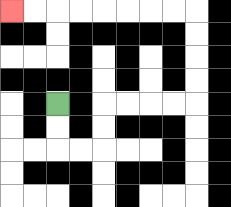{'start': '[2, 4]', 'end': '[0, 0]', 'path_directions': 'D,D,R,R,U,U,R,R,R,R,U,U,U,U,L,L,L,L,L,L,L,L', 'path_coordinates': '[[2, 4], [2, 5], [2, 6], [3, 6], [4, 6], [4, 5], [4, 4], [5, 4], [6, 4], [7, 4], [8, 4], [8, 3], [8, 2], [8, 1], [8, 0], [7, 0], [6, 0], [5, 0], [4, 0], [3, 0], [2, 0], [1, 0], [0, 0]]'}